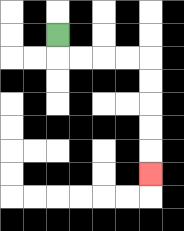{'start': '[2, 1]', 'end': '[6, 7]', 'path_directions': 'D,R,R,R,R,D,D,D,D,D', 'path_coordinates': '[[2, 1], [2, 2], [3, 2], [4, 2], [5, 2], [6, 2], [6, 3], [6, 4], [6, 5], [6, 6], [6, 7]]'}